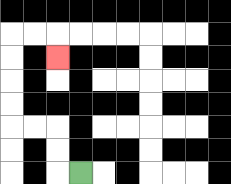{'start': '[3, 7]', 'end': '[2, 2]', 'path_directions': 'L,U,U,L,L,U,U,U,U,R,R,D', 'path_coordinates': '[[3, 7], [2, 7], [2, 6], [2, 5], [1, 5], [0, 5], [0, 4], [0, 3], [0, 2], [0, 1], [1, 1], [2, 1], [2, 2]]'}